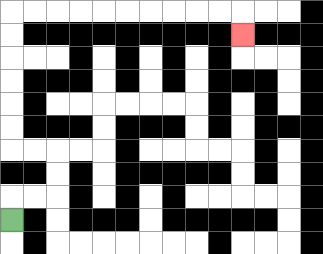{'start': '[0, 9]', 'end': '[10, 1]', 'path_directions': 'U,R,R,U,U,L,L,U,U,U,U,U,U,R,R,R,R,R,R,R,R,R,R,D', 'path_coordinates': '[[0, 9], [0, 8], [1, 8], [2, 8], [2, 7], [2, 6], [1, 6], [0, 6], [0, 5], [0, 4], [0, 3], [0, 2], [0, 1], [0, 0], [1, 0], [2, 0], [3, 0], [4, 0], [5, 0], [6, 0], [7, 0], [8, 0], [9, 0], [10, 0], [10, 1]]'}